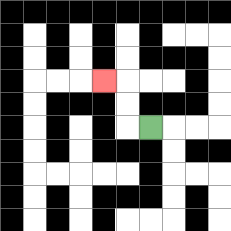{'start': '[6, 5]', 'end': '[4, 3]', 'path_directions': 'L,U,U,L', 'path_coordinates': '[[6, 5], [5, 5], [5, 4], [5, 3], [4, 3]]'}